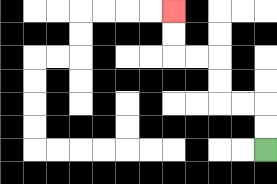{'start': '[11, 6]', 'end': '[7, 0]', 'path_directions': 'U,U,L,L,U,U,L,L,U,U', 'path_coordinates': '[[11, 6], [11, 5], [11, 4], [10, 4], [9, 4], [9, 3], [9, 2], [8, 2], [7, 2], [7, 1], [7, 0]]'}